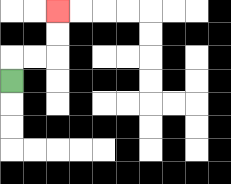{'start': '[0, 3]', 'end': '[2, 0]', 'path_directions': 'U,R,R,U,U', 'path_coordinates': '[[0, 3], [0, 2], [1, 2], [2, 2], [2, 1], [2, 0]]'}